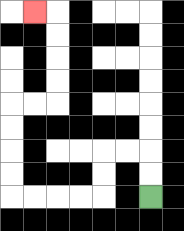{'start': '[6, 8]', 'end': '[1, 0]', 'path_directions': 'U,U,L,L,D,D,L,L,L,L,U,U,U,U,R,R,U,U,U,U,L', 'path_coordinates': '[[6, 8], [6, 7], [6, 6], [5, 6], [4, 6], [4, 7], [4, 8], [3, 8], [2, 8], [1, 8], [0, 8], [0, 7], [0, 6], [0, 5], [0, 4], [1, 4], [2, 4], [2, 3], [2, 2], [2, 1], [2, 0], [1, 0]]'}